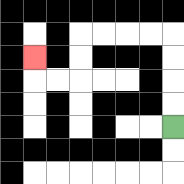{'start': '[7, 5]', 'end': '[1, 2]', 'path_directions': 'U,U,U,U,L,L,L,L,D,D,L,L,U', 'path_coordinates': '[[7, 5], [7, 4], [7, 3], [7, 2], [7, 1], [6, 1], [5, 1], [4, 1], [3, 1], [3, 2], [3, 3], [2, 3], [1, 3], [1, 2]]'}